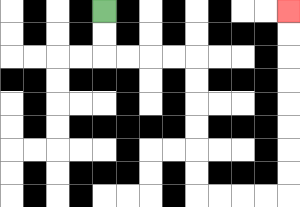{'start': '[4, 0]', 'end': '[12, 0]', 'path_directions': 'D,D,R,R,R,R,D,D,D,D,D,D,R,R,R,R,U,U,U,U,U,U,U,U', 'path_coordinates': '[[4, 0], [4, 1], [4, 2], [5, 2], [6, 2], [7, 2], [8, 2], [8, 3], [8, 4], [8, 5], [8, 6], [8, 7], [8, 8], [9, 8], [10, 8], [11, 8], [12, 8], [12, 7], [12, 6], [12, 5], [12, 4], [12, 3], [12, 2], [12, 1], [12, 0]]'}